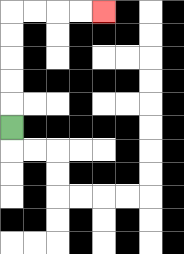{'start': '[0, 5]', 'end': '[4, 0]', 'path_directions': 'U,U,U,U,U,R,R,R,R', 'path_coordinates': '[[0, 5], [0, 4], [0, 3], [0, 2], [0, 1], [0, 0], [1, 0], [2, 0], [3, 0], [4, 0]]'}